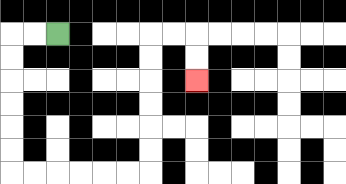{'start': '[2, 1]', 'end': '[8, 3]', 'path_directions': 'L,L,D,D,D,D,D,D,R,R,R,R,R,R,U,U,U,U,U,U,R,R,D,D', 'path_coordinates': '[[2, 1], [1, 1], [0, 1], [0, 2], [0, 3], [0, 4], [0, 5], [0, 6], [0, 7], [1, 7], [2, 7], [3, 7], [4, 7], [5, 7], [6, 7], [6, 6], [6, 5], [6, 4], [6, 3], [6, 2], [6, 1], [7, 1], [8, 1], [8, 2], [8, 3]]'}